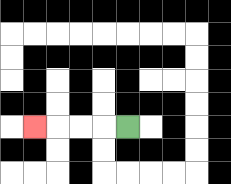{'start': '[5, 5]', 'end': '[1, 5]', 'path_directions': 'L,L,L,L', 'path_coordinates': '[[5, 5], [4, 5], [3, 5], [2, 5], [1, 5]]'}